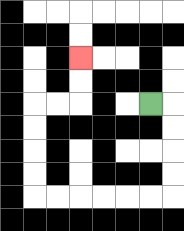{'start': '[6, 4]', 'end': '[3, 2]', 'path_directions': 'R,D,D,D,D,L,L,L,L,L,L,U,U,U,U,R,R,U,U', 'path_coordinates': '[[6, 4], [7, 4], [7, 5], [7, 6], [7, 7], [7, 8], [6, 8], [5, 8], [4, 8], [3, 8], [2, 8], [1, 8], [1, 7], [1, 6], [1, 5], [1, 4], [2, 4], [3, 4], [3, 3], [3, 2]]'}